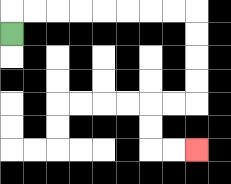{'start': '[0, 1]', 'end': '[8, 6]', 'path_directions': 'U,R,R,R,R,R,R,R,R,D,D,D,D,L,L,D,D,R,R', 'path_coordinates': '[[0, 1], [0, 0], [1, 0], [2, 0], [3, 0], [4, 0], [5, 0], [6, 0], [7, 0], [8, 0], [8, 1], [8, 2], [8, 3], [8, 4], [7, 4], [6, 4], [6, 5], [6, 6], [7, 6], [8, 6]]'}